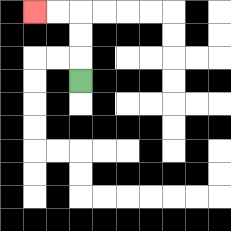{'start': '[3, 3]', 'end': '[1, 0]', 'path_directions': 'U,U,U,L,L', 'path_coordinates': '[[3, 3], [3, 2], [3, 1], [3, 0], [2, 0], [1, 0]]'}